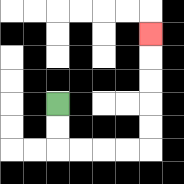{'start': '[2, 4]', 'end': '[6, 1]', 'path_directions': 'D,D,R,R,R,R,U,U,U,U,U', 'path_coordinates': '[[2, 4], [2, 5], [2, 6], [3, 6], [4, 6], [5, 6], [6, 6], [6, 5], [6, 4], [6, 3], [6, 2], [6, 1]]'}